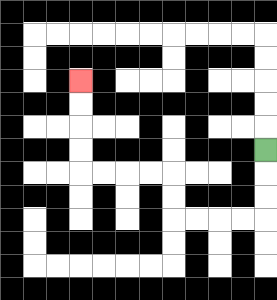{'start': '[11, 6]', 'end': '[3, 3]', 'path_directions': 'D,D,D,L,L,L,L,U,U,L,L,L,L,U,U,U,U', 'path_coordinates': '[[11, 6], [11, 7], [11, 8], [11, 9], [10, 9], [9, 9], [8, 9], [7, 9], [7, 8], [7, 7], [6, 7], [5, 7], [4, 7], [3, 7], [3, 6], [3, 5], [3, 4], [3, 3]]'}